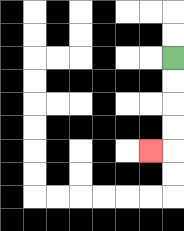{'start': '[7, 2]', 'end': '[6, 6]', 'path_directions': 'D,D,D,D,L', 'path_coordinates': '[[7, 2], [7, 3], [7, 4], [7, 5], [7, 6], [6, 6]]'}